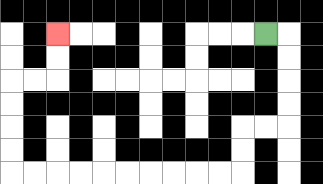{'start': '[11, 1]', 'end': '[2, 1]', 'path_directions': 'R,D,D,D,D,L,L,D,D,L,L,L,L,L,L,L,L,L,L,U,U,U,U,R,R,U,U', 'path_coordinates': '[[11, 1], [12, 1], [12, 2], [12, 3], [12, 4], [12, 5], [11, 5], [10, 5], [10, 6], [10, 7], [9, 7], [8, 7], [7, 7], [6, 7], [5, 7], [4, 7], [3, 7], [2, 7], [1, 7], [0, 7], [0, 6], [0, 5], [0, 4], [0, 3], [1, 3], [2, 3], [2, 2], [2, 1]]'}